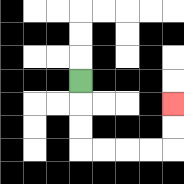{'start': '[3, 3]', 'end': '[7, 4]', 'path_directions': 'D,D,D,R,R,R,R,U,U', 'path_coordinates': '[[3, 3], [3, 4], [3, 5], [3, 6], [4, 6], [5, 6], [6, 6], [7, 6], [7, 5], [7, 4]]'}